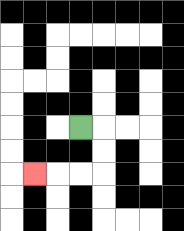{'start': '[3, 5]', 'end': '[1, 7]', 'path_directions': 'R,D,D,L,L,L', 'path_coordinates': '[[3, 5], [4, 5], [4, 6], [4, 7], [3, 7], [2, 7], [1, 7]]'}